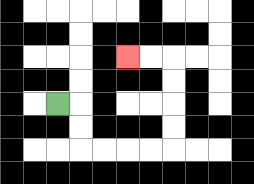{'start': '[2, 4]', 'end': '[5, 2]', 'path_directions': 'R,D,D,R,R,R,R,U,U,U,U,L,L', 'path_coordinates': '[[2, 4], [3, 4], [3, 5], [3, 6], [4, 6], [5, 6], [6, 6], [7, 6], [7, 5], [7, 4], [7, 3], [7, 2], [6, 2], [5, 2]]'}